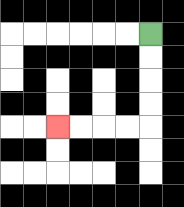{'start': '[6, 1]', 'end': '[2, 5]', 'path_directions': 'D,D,D,D,L,L,L,L', 'path_coordinates': '[[6, 1], [6, 2], [6, 3], [6, 4], [6, 5], [5, 5], [4, 5], [3, 5], [2, 5]]'}